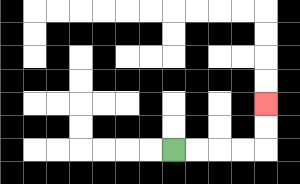{'start': '[7, 6]', 'end': '[11, 4]', 'path_directions': 'R,R,R,R,U,U', 'path_coordinates': '[[7, 6], [8, 6], [9, 6], [10, 6], [11, 6], [11, 5], [11, 4]]'}